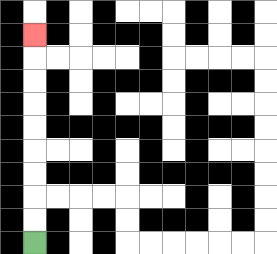{'start': '[1, 10]', 'end': '[1, 1]', 'path_directions': 'U,U,U,U,U,U,U,U,U', 'path_coordinates': '[[1, 10], [1, 9], [1, 8], [1, 7], [1, 6], [1, 5], [1, 4], [1, 3], [1, 2], [1, 1]]'}